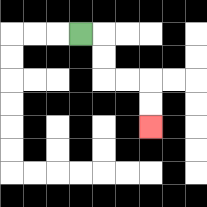{'start': '[3, 1]', 'end': '[6, 5]', 'path_directions': 'R,D,D,R,R,D,D', 'path_coordinates': '[[3, 1], [4, 1], [4, 2], [4, 3], [5, 3], [6, 3], [6, 4], [6, 5]]'}